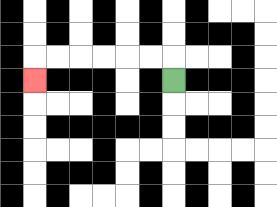{'start': '[7, 3]', 'end': '[1, 3]', 'path_directions': 'U,L,L,L,L,L,L,D', 'path_coordinates': '[[7, 3], [7, 2], [6, 2], [5, 2], [4, 2], [3, 2], [2, 2], [1, 2], [1, 3]]'}